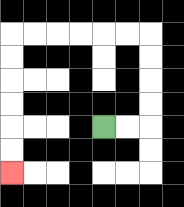{'start': '[4, 5]', 'end': '[0, 7]', 'path_directions': 'R,R,U,U,U,U,L,L,L,L,L,L,D,D,D,D,D,D', 'path_coordinates': '[[4, 5], [5, 5], [6, 5], [6, 4], [6, 3], [6, 2], [6, 1], [5, 1], [4, 1], [3, 1], [2, 1], [1, 1], [0, 1], [0, 2], [0, 3], [0, 4], [0, 5], [0, 6], [0, 7]]'}